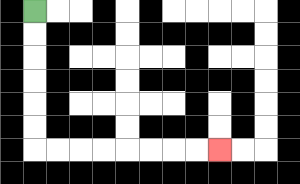{'start': '[1, 0]', 'end': '[9, 6]', 'path_directions': 'D,D,D,D,D,D,R,R,R,R,R,R,R,R', 'path_coordinates': '[[1, 0], [1, 1], [1, 2], [1, 3], [1, 4], [1, 5], [1, 6], [2, 6], [3, 6], [4, 6], [5, 6], [6, 6], [7, 6], [8, 6], [9, 6]]'}